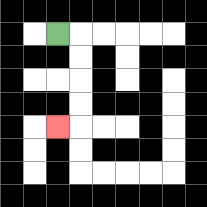{'start': '[2, 1]', 'end': '[2, 5]', 'path_directions': 'R,D,D,D,D,L', 'path_coordinates': '[[2, 1], [3, 1], [3, 2], [3, 3], [3, 4], [3, 5], [2, 5]]'}